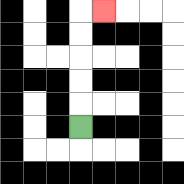{'start': '[3, 5]', 'end': '[4, 0]', 'path_directions': 'U,U,U,U,U,R', 'path_coordinates': '[[3, 5], [3, 4], [3, 3], [3, 2], [3, 1], [3, 0], [4, 0]]'}